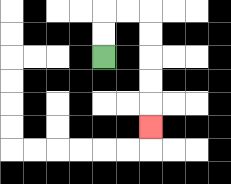{'start': '[4, 2]', 'end': '[6, 5]', 'path_directions': 'U,U,R,R,D,D,D,D,D', 'path_coordinates': '[[4, 2], [4, 1], [4, 0], [5, 0], [6, 0], [6, 1], [6, 2], [6, 3], [6, 4], [6, 5]]'}